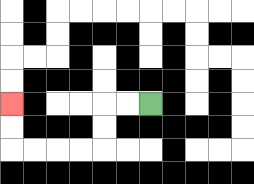{'start': '[6, 4]', 'end': '[0, 4]', 'path_directions': 'L,L,D,D,L,L,L,L,U,U', 'path_coordinates': '[[6, 4], [5, 4], [4, 4], [4, 5], [4, 6], [3, 6], [2, 6], [1, 6], [0, 6], [0, 5], [0, 4]]'}